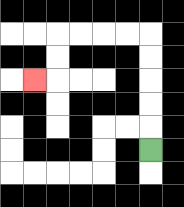{'start': '[6, 6]', 'end': '[1, 3]', 'path_directions': 'U,U,U,U,U,L,L,L,L,D,D,L', 'path_coordinates': '[[6, 6], [6, 5], [6, 4], [6, 3], [6, 2], [6, 1], [5, 1], [4, 1], [3, 1], [2, 1], [2, 2], [2, 3], [1, 3]]'}